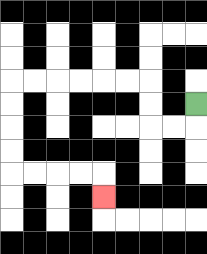{'start': '[8, 4]', 'end': '[4, 8]', 'path_directions': 'D,L,L,U,U,L,L,L,L,L,L,D,D,D,D,R,R,R,R,D', 'path_coordinates': '[[8, 4], [8, 5], [7, 5], [6, 5], [6, 4], [6, 3], [5, 3], [4, 3], [3, 3], [2, 3], [1, 3], [0, 3], [0, 4], [0, 5], [0, 6], [0, 7], [1, 7], [2, 7], [3, 7], [4, 7], [4, 8]]'}